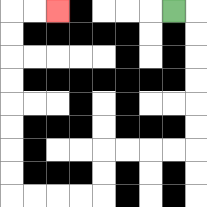{'start': '[7, 0]', 'end': '[2, 0]', 'path_directions': 'R,D,D,D,D,D,D,L,L,L,L,D,D,L,L,L,L,U,U,U,U,U,U,U,U,R,R', 'path_coordinates': '[[7, 0], [8, 0], [8, 1], [8, 2], [8, 3], [8, 4], [8, 5], [8, 6], [7, 6], [6, 6], [5, 6], [4, 6], [4, 7], [4, 8], [3, 8], [2, 8], [1, 8], [0, 8], [0, 7], [0, 6], [0, 5], [0, 4], [0, 3], [0, 2], [0, 1], [0, 0], [1, 0], [2, 0]]'}